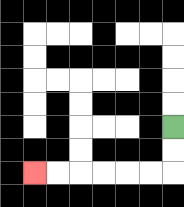{'start': '[7, 5]', 'end': '[1, 7]', 'path_directions': 'D,D,L,L,L,L,L,L', 'path_coordinates': '[[7, 5], [7, 6], [7, 7], [6, 7], [5, 7], [4, 7], [3, 7], [2, 7], [1, 7]]'}